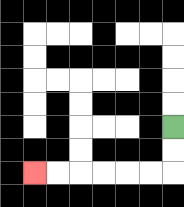{'start': '[7, 5]', 'end': '[1, 7]', 'path_directions': 'D,D,L,L,L,L,L,L', 'path_coordinates': '[[7, 5], [7, 6], [7, 7], [6, 7], [5, 7], [4, 7], [3, 7], [2, 7], [1, 7]]'}